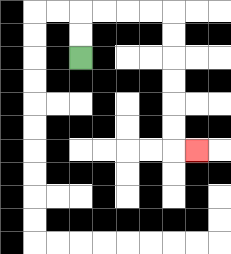{'start': '[3, 2]', 'end': '[8, 6]', 'path_directions': 'U,U,R,R,R,R,D,D,D,D,D,D,R', 'path_coordinates': '[[3, 2], [3, 1], [3, 0], [4, 0], [5, 0], [6, 0], [7, 0], [7, 1], [7, 2], [7, 3], [7, 4], [7, 5], [7, 6], [8, 6]]'}